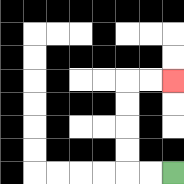{'start': '[7, 7]', 'end': '[7, 3]', 'path_directions': 'L,L,U,U,U,U,R,R', 'path_coordinates': '[[7, 7], [6, 7], [5, 7], [5, 6], [5, 5], [5, 4], [5, 3], [6, 3], [7, 3]]'}